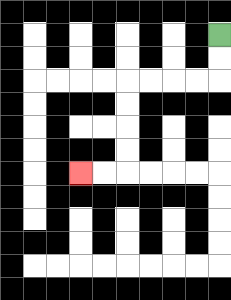{'start': '[9, 1]', 'end': '[3, 7]', 'path_directions': 'D,D,L,L,L,L,D,D,D,D,L,L', 'path_coordinates': '[[9, 1], [9, 2], [9, 3], [8, 3], [7, 3], [6, 3], [5, 3], [5, 4], [5, 5], [5, 6], [5, 7], [4, 7], [3, 7]]'}